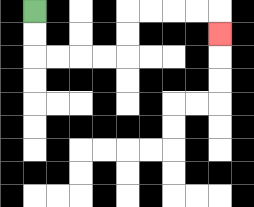{'start': '[1, 0]', 'end': '[9, 1]', 'path_directions': 'D,D,R,R,R,R,U,U,R,R,R,R,D', 'path_coordinates': '[[1, 0], [1, 1], [1, 2], [2, 2], [3, 2], [4, 2], [5, 2], [5, 1], [5, 0], [6, 0], [7, 0], [8, 0], [9, 0], [9, 1]]'}